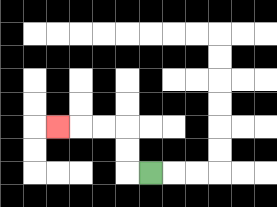{'start': '[6, 7]', 'end': '[2, 5]', 'path_directions': 'L,U,U,L,L,L', 'path_coordinates': '[[6, 7], [5, 7], [5, 6], [5, 5], [4, 5], [3, 5], [2, 5]]'}